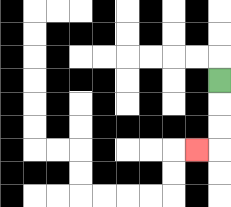{'start': '[9, 3]', 'end': '[8, 6]', 'path_directions': 'D,D,D,L', 'path_coordinates': '[[9, 3], [9, 4], [9, 5], [9, 6], [8, 6]]'}